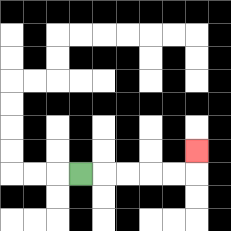{'start': '[3, 7]', 'end': '[8, 6]', 'path_directions': 'R,R,R,R,R,U', 'path_coordinates': '[[3, 7], [4, 7], [5, 7], [6, 7], [7, 7], [8, 7], [8, 6]]'}